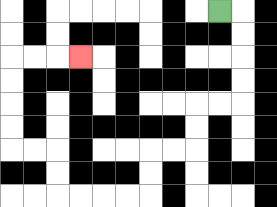{'start': '[9, 0]', 'end': '[3, 2]', 'path_directions': 'R,D,D,D,D,L,L,D,D,L,L,D,D,L,L,L,L,U,U,L,L,U,U,U,U,R,R,R', 'path_coordinates': '[[9, 0], [10, 0], [10, 1], [10, 2], [10, 3], [10, 4], [9, 4], [8, 4], [8, 5], [8, 6], [7, 6], [6, 6], [6, 7], [6, 8], [5, 8], [4, 8], [3, 8], [2, 8], [2, 7], [2, 6], [1, 6], [0, 6], [0, 5], [0, 4], [0, 3], [0, 2], [1, 2], [2, 2], [3, 2]]'}